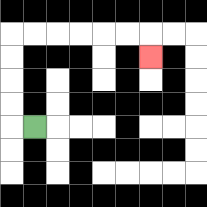{'start': '[1, 5]', 'end': '[6, 2]', 'path_directions': 'L,U,U,U,U,R,R,R,R,R,R,D', 'path_coordinates': '[[1, 5], [0, 5], [0, 4], [0, 3], [0, 2], [0, 1], [1, 1], [2, 1], [3, 1], [4, 1], [5, 1], [6, 1], [6, 2]]'}